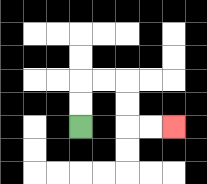{'start': '[3, 5]', 'end': '[7, 5]', 'path_directions': 'U,U,R,R,D,D,R,R', 'path_coordinates': '[[3, 5], [3, 4], [3, 3], [4, 3], [5, 3], [5, 4], [5, 5], [6, 5], [7, 5]]'}